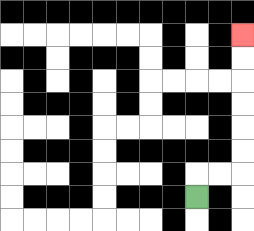{'start': '[8, 8]', 'end': '[10, 1]', 'path_directions': 'U,R,R,U,U,U,U,U,U', 'path_coordinates': '[[8, 8], [8, 7], [9, 7], [10, 7], [10, 6], [10, 5], [10, 4], [10, 3], [10, 2], [10, 1]]'}